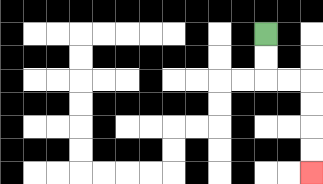{'start': '[11, 1]', 'end': '[13, 7]', 'path_directions': 'D,D,R,R,D,D,D,D', 'path_coordinates': '[[11, 1], [11, 2], [11, 3], [12, 3], [13, 3], [13, 4], [13, 5], [13, 6], [13, 7]]'}